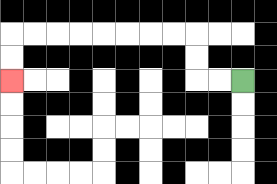{'start': '[10, 3]', 'end': '[0, 3]', 'path_directions': 'L,L,U,U,L,L,L,L,L,L,L,L,D,D', 'path_coordinates': '[[10, 3], [9, 3], [8, 3], [8, 2], [8, 1], [7, 1], [6, 1], [5, 1], [4, 1], [3, 1], [2, 1], [1, 1], [0, 1], [0, 2], [0, 3]]'}